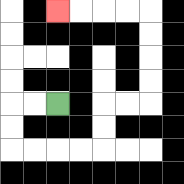{'start': '[2, 4]', 'end': '[2, 0]', 'path_directions': 'L,L,D,D,R,R,R,R,U,U,R,R,U,U,U,U,L,L,L,L', 'path_coordinates': '[[2, 4], [1, 4], [0, 4], [0, 5], [0, 6], [1, 6], [2, 6], [3, 6], [4, 6], [4, 5], [4, 4], [5, 4], [6, 4], [6, 3], [6, 2], [6, 1], [6, 0], [5, 0], [4, 0], [3, 0], [2, 0]]'}